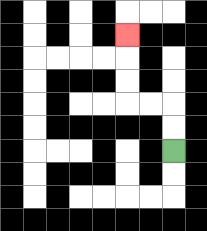{'start': '[7, 6]', 'end': '[5, 1]', 'path_directions': 'U,U,L,L,U,U,U', 'path_coordinates': '[[7, 6], [7, 5], [7, 4], [6, 4], [5, 4], [5, 3], [5, 2], [5, 1]]'}